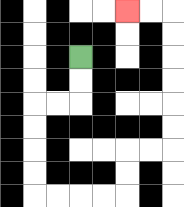{'start': '[3, 2]', 'end': '[5, 0]', 'path_directions': 'D,D,L,L,D,D,D,D,R,R,R,R,U,U,R,R,U,U,U,U,U,U,L,L', 'path_coordinates': '[[3, 2], [3, 3], [3, 4], [2, 4], [1, 4], [1, 5], [1, 6], [1, 7], [1, 8], [2, 8], [3, 8], [4, 8], [5, 8], [5, 7], [5, 6], [6, 6], [7, 6], [7, 5], [7, 4], [7, 3], [7, 2], [7, 1], [7, 0], [6, 0], [5, 0]]'}